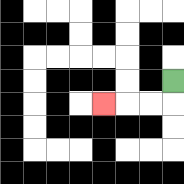{'start': '[7, 3]', 'end': '[4, 4]', 'path_directions': 'D,L,L,L', 'path_coordinates': '[[7, 3], [7, 4], [6, 4], [5, 4], [4, 4]]'}